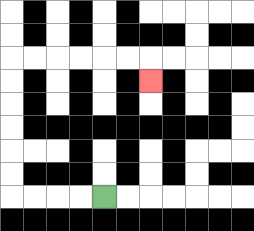{'start': '[4, 8]', 'end': '[6, 3]', 'path_directions': 'L,L,L,L,U,U,U,U,U,U,R,R,R,R,R,R,D', 'path_coordinates': '[[4, 8], [3, 8], [2, 8], [1, 8], [0, 8], [0, 7], [0, 6], [0, 5], [0, 4], [0, 3], [0, 2], [1, 2], [2, 2], [3, 2], [4, 2], [5, 2], [6, 2], [6, 3]]'}